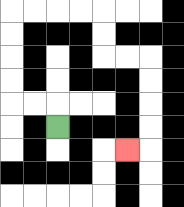{'start': '[2, 5]', 'end': '[5, 6]', 'path_directions': 'U,L,L,U,U,U,U,R,R,R,R,D,D,R,R,D,D,D,D,L', 'path_coordinates': '[[2, 5], [2, 4], [1, 4], [0, 4], [0, 3], [0, 2], [0, 1], [0, 0], [1, 0], [2, 0], [3, 0], [4, 0], [4, 1], [4, 2], [5, 2], [6, 2], [6, 3], [6, 4], [6, 5], [6, 6], [5, 6]]'}